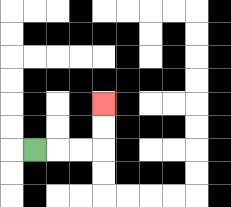{'start': '[1, 6]', 'end': '[4, 4]', 'path_directions': 'R,R,R,U,U', 'path_coordinates': '[[1, 6], [2, 6], [3, 6], [4, 6], [4, 5], [4, 4]]'}